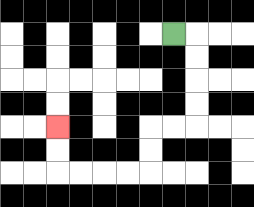{'start': '[7, 1]', 'end': '[2, 5]', 'path_directions': 'R,D,D,D,D,L,L,D,D,L,L,L,L,U,U', 'path_coordinates': '[[7, 1], [8, 1], [8, 2], [8, 3], [8, 4], [8, 5], [7, 5], [6, 5], [6, 6], [6, 7], [5, 7], [4, 7], [3, 7], [2, 7], [2, 6], [2, 5]]'}